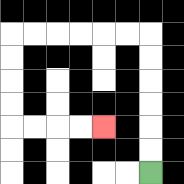{'start': '[6, 7]', 'end': '[4, 5]', 'path_directions': 'U,U,U,U,U,U,L,L,L,L,L,L,D,D,D,D,R,R,R,R', 'path_coordinates': '[[6, 7], [6, 6], [6, 5], [6, 4], [6, 3], [6, 2], [6, 1], [5, 1], [4, 1], [3, 1], [2, 1], [1, 1], [0, 1], [0, 2], [0, 3], [0, 4], [0, 5], [1, 5], [2, 5], [3, 5], [4, 5]]'}